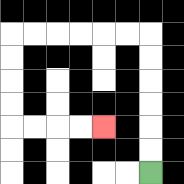{'start': '[6, 7]', 'end': '[4, 5]', 'path_directions': 'U,U,U,U,U,U,L,L,L,L,L,L,D,D,D,D,R,R,R,R', 'path_coordinates': '[[6, 7], [6, 6], [6, 5], [6, 4], [6, 3], [6, 2], [6, 1], [5, 1], [4, 1], [3, 1], [2, 1], [1, 1], [0, 1], [0, 2], [0, 3], [0, 4], [0, 5], [1, 5], [2, 5], [3, 5], [4, 5]]'}